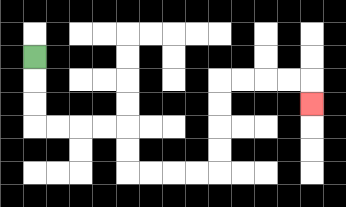{'start': '[1, 2]', 'end': '[13, 4]', 'path_directions': 'D,D,D,R,R,R,R,D,D,R,R,R,R,U,U,U,U,R,R,R,R,D', 'path_coordinates': '[[1, 2], [1, 3], [1, 4], [1, 5], [2, 5], [3, 5], [4, 5], [5, 5], [5, 6], [5, 7], [6, 7], [7, 7], [8, 7], [9, 7], [9, 6], [9, 5], [9, 4], [9, 3], [10, 3], [11, 3], [12, 3], [13, 3], [13, 4]]'}